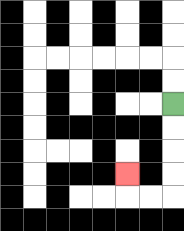{'start': '[7, 4]', 'end': '[5, 7]', 'path_directions': 'D,D,D,D,L,L,U', 'path_coordinates': '[[7, 4], [7, 5], [7, 6], [7, 7], [7, 8], [6, 8], [5, 8], [5, 7]]'}